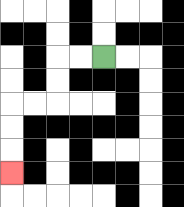{'start': '[4, 2]', 'end': '[0, 7]', 'path_directions': 'L,L,D,D,L,L,D,D,D', 'path_coordinates': '[[4, 2], [3, 2], [2, 2], [2, 3], [2, 4], [1, 4], [0, 4], [0, 5], [0, 6], [0, 7]]'}